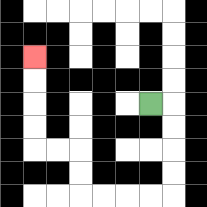{'start': '[6, 4]', 'end': '[1, 2]', 'path_directions': 'R,D,D,D,D,L,L,L,L,U,U,L,L,U,U,U,U', 'path_coordinates': '[[6, 4], [7, 4], [7, 5], [7, 6], [7, 7], [7, 8], [6, 8], [5, 8], [4, 8], [3, 8], [3, 7], [3, 6], [2, 6], [1, 6], [1, 5], [1, 4], [1, 3], [1, 2]]'}